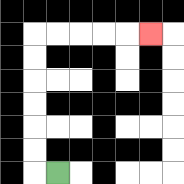{'start': '[2, 7]', 'end': '[6, 1]', 'path_directions': 'L,U,U,U,U,U,U,R,R,R,R,R', 'path_coordinates': '[[2, 7], [1, 7], [1, 6], [1, 5], [1, 4], [1, 3], [1, 2], [1, 1], [2, 1], [3, 1], [4, 1], [5, 1], [6, 1]]'}